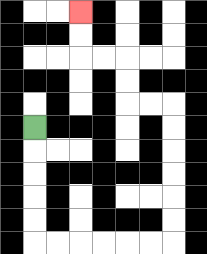{'start': '[1, 5]', 'end': '[3, 0]', 'path_directions': 'D,D,D,D,D,R,R,R,R,R,R,U,U,U,U,U,U,L,L,U,U,L,L,U,U', 'path_coordinates': '[[1, 5], [1, 6], [1, 7], [1, 8], [1, 9], [1, 10], [2, 10], [3, 10], [4, 10], [5, 10], [6, 10], [7, 10], [7, 9], [7, 8], [7, 7], [7, 6], [7, 5], [7, 4], [6, 4], [5, 4], [5, 3], [5, 2], [4, 2], [3, 2], [3, 1], [3, 0]]'}